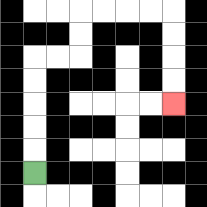{'start': '[1, 7]', 'end': '[7, 4]', 'path_directions': 'U,U,U,U,U,R,R,U,U,R,R,R,R,D,D,D,D', 'path_coordinates': '[[1, 7], [1, 6], [1, 5], [1, 4], [1, 3], [1, 2], [2, 2], [3, 2], [3, 1], [3, 0], [4, 0], [5, 0], [6, 0], [7, 0], [7, 1], [7, 2], [7, 3], [7, 4]]'}